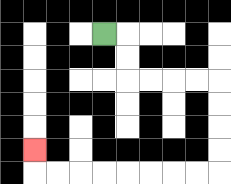{'start': '[4, 1]', 'end': '[1, 6]', 'path_directions': 'R,D,D,R,R,R,R,D,D,D,D,L,L,L,L,L,L,L,L,U', 'path_coordinates': '[[4, 1], [5, 1], [5, 2], [5, 3], [6, 3], [7, 3], [8, 3], [9, 3], [9, 4], [9, 5], [9, 6], [9, 7], [8, 7], [7, 7], [6, 7], [5, 7], [4, 7], [3, 7], [2, 7], [1, 7], [1, 6]]'}